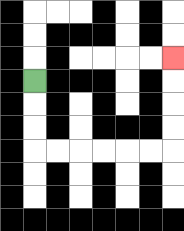{'start': '[1, 3]', 'end': '[7, 2]', 'path_directions': 'D,D,D,R,R,R,R,R,R,U,U,U,U', 'path_coordinates': '[[1, 3], [1, 4], [1, 5], [1, 6], [2, 6], [3, 6], [4, 6], [5, 6], [6, 6], [7, 6], [7, 5], [7, 4], [7, 3], [7, 2]]'}